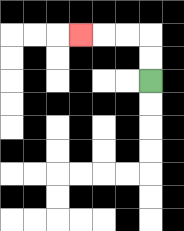{'start': '[6, 3]', 'end': '[3, 1]', 'path_directions': 'U,U,L,L,L', 'path_coordinates': '[[6, 3], [6, 2], [6, 1], [5, 1], [4, 1], [3, 1]]'}